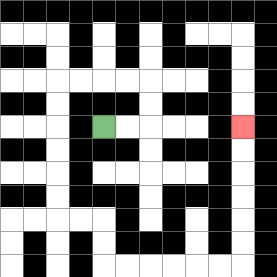{'start': '[4, 5]', 'end': '[10, 5]', 'path_directions': 'R,R,U,U,L,L,L,L,D,D,D,D,D,D,R,R,D,D,R,R,R,R,R,R,U,U,U,U,U,U', 'path_coordinates': '[[4, 5], [5, 5], [6, 5], [6, 4], [6, 3], [5, 3], [4, 3], [3, 3], [2, 3], [2, 4], [2, 5], [2, 6], [2, 7], [2, 8], [2, 9], [3, 9], [4, 9], [4, 10], [4, 11], [5, 11], [6, 11], [7, 11], [8, 11], [9, 11], [10, 11], [10, 10], [10, 9], [10, 8], [10, 7], [10, 6], [10, 5]]'}